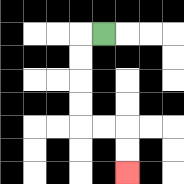{'start': '[4, 1]', 'end': '[5, 7]', 'path_directions': 'L,D,D,D,D,R,R,D,D', 'path_coordinates': '[[4, 1], [3, 1], [3, 2], [3, 3], [3, 4], [3, 5], [4, 5], [5, 5], [5, 6], [5, 7]]'}